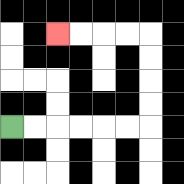{'start': '[0, 5]', 'end': '[2, 1]', 'path_directions': 'R,R,R,R,R,R,U,U,U,U,L,L,L,L', 'path_coordinates': '[[0, 5], [1, 5], [2, 5], [3, 5], [4, 5], [5, 5], [6, 5], [6, 4], [6, 3], [6, 2], [6, 1], [5, 1], [4, 1], [3, 1], [2, 1]]'}